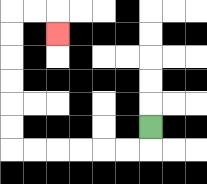{'start': '[6, 5]', 'end': '[2, 1]', 'path_directions': 'D,L,L,L,L,L,L,U,U,U,U,U,U,R,R,D', 'path_coordinates': '[[6, 5], [6, 6], [5, 6], [4, 6], [3, 6], [2, 6], [1, 6], [0, 6], [0, 5], [0, 4], [0, 3], [0, 2], [0, 1], [0, 0], [1, 0], [2, 0], [2, 1]]'}